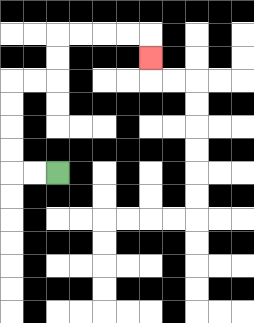{'start': '[2, 7]', 'end': '[6, 2]', 'path_directions': 'L,L,U,U,U,U,R,R,U,U,R,R,R,R,D', 'path_coordinates': '[[2, 7], [1, 7], [0, 7], [0, 6], [0, 5], [0, 4], [0, 3], [1, 3], [2, 3], [2, 2], [2, 1], [3, 1], [4, 1], [5, 1], [6, 1], [6, 2]]'}